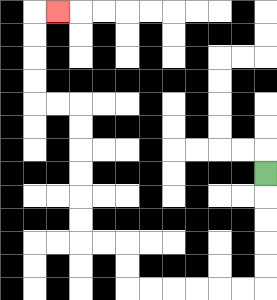{'start': '[11, 7]', 'end': '[2, 0]', 'path_directions': 'D,D,D,D,D,L,L,L,L,L,L,U,U,L,L,U,U,U,U,U,U,L,L,U,U,U,U,R', 'path_coordinates': '[[11, 7], [11, 8], [11, 9], [11, 10], [11, 11], [11, 12], [10, 12], [9, 12], [8, 12], [7, 12], [6, 12], [5, 12], [5, 11], [5, 10], [4, 10], [3, 10], [3, 9], [3, 8], [3, 7], [3, 6], [3, 5], [3, 4], [2, 4], [1, 4], [1, 3], [1, 2], [1, 1], [1, 0], [2, 0]]'}